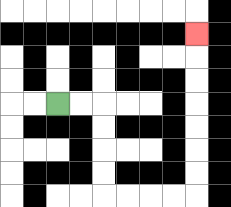{'start': '[2, 4]', 'end': '[8, 1]', 'path_directions': 'R,R,D,D,D,D,R,R,R,R,U,U,U,U,U,U,U', 'path_coordinates': '[[2, 4], [3, 4], [4, 4], [4, 5], [4, 6], [4, 7], [4, 8], [5, 8], [6, 8], [7, 8], [8, 8], [8, 7], [8, 6], [8, 5], [8, 4], [8, 3], [8, 2], [8, 1]]'}